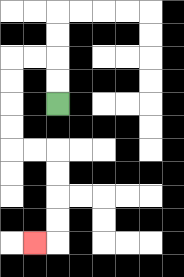{'start': '[2, 4]', 'end': '[1, 10]', 'path_directions': 'U,U,L,L,D,D,D,D,R,R,D,D,D,D,L', 'path_coordinates': '[[2, 4], [2, 3], [2, 2], [1, 2], [0, 2], [0, 3], [0, 4], [0, 5], [0, 6], [1, 6], [2, 6], [2, 7], [2, 8], [2, 9], [2, 10], [1, 10]]'}